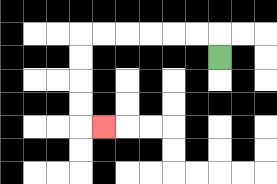{'start': '[9, 2]', 'end': '[4, 5]', 'path_directions': 'U,L,L,L,L,L,L,D,D,D,D,R', 'path_coordinates': '[[9, 2], [9, 1], [8, 1], [7, 1], [6, 1], [5, 1], [4, 1], [3, 1], [3, 2], [3, 3], [3, 4], [3, 5], [4, 5]]'}